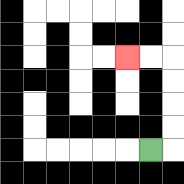{'start': '[6, 6]', 'end': '[5, 2]', 'path_directions': 'R,U,U,U,U,L,L', 'path_coordinates': '[[6, 6], [7, 6], [7, 5], [7, 4], [7, 3], [7, 2], [6, 2], [5, 2]]'}